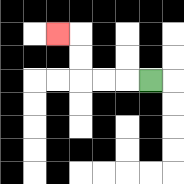{'start': '[6, 3]', 'end': '[2, 1]', 'path_directions': 'L,L,L,U,U,L', 'path_coordinates': '[[6, 3], [5, 3], [4, 3], [3, 3], [3, 2], [3, 1], [2, 1]]'}